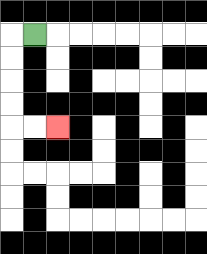{'start': '[1, 1]', 'end': '[2, 5]', 'path_directions': 'L,D,D,D,D,R,R', 'path_coordinates': '[[1, 1], [0, 1], [0, 2], [0, 3], [0, 4], [0, 5], [1, 5], [2, 5]]'}